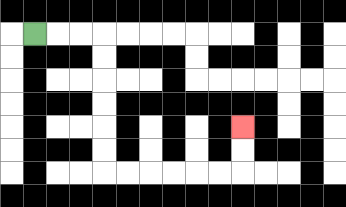{'start': '[1, 1]', 'end': '[10, 5]', 'path_directions': 'R,R,R,D,D,D,D,D,D,R,R,R,R,R,R,U,U', 'path_coordinates': '[[1, 1], [2, 1], [3, 1], [4, 1], [4, 2], [4, 3], [4, 4], [4, 5], [4, 6], [4, 7], [5, 7], [6, 7], [7, 7], [8, 7], [9, 7], [10, 7], [10, 6], [10, 5]]'}